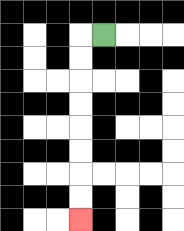{'start': '[4, 1]', 'end': '[3, 9]', 'path_directions': 'L,D,D,D,D,D,D,D,D', 'path_coordinates': '[[4, 1], [3, 1], [3, 2], [3, 3], [3, 4], [3, 5], [3, 6], [3, 7], [3, 8], [3, 9]]'}